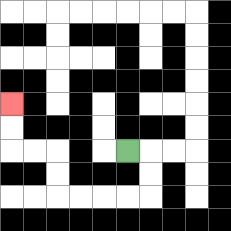{'start': '[5, 6]', 'end': '[0, 4]', 'path_directions': 'R,D,D,L,L,L,L,U,U,L,L,U,U', 'path_coordinates': '[[5, 6], [6, 6], [6, 7], [6, 8], [5, 8], [4, 8], [3, 8], [2, 8], [2, 7], [2, 6], [1, 6], [0, 6], [0, 5], [0, 4]]'}